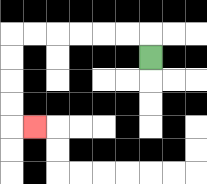{'start': '[6, 2]', 'end': '[1, 5]', 'path_directions': 'U,L,L,L,L,L,L,D,D,D,D,R', 'path_coordinates': '[[6, 2], [6, 1], [5, 1], [4, 1], [3, 1], [2, 1], [1, 1], [0, 1], [0, 2], [0, 3], [0, 4], [0, 5], [1, 5]]'}